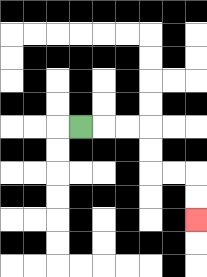{'start': '[3, 5]', 'end': '[8, 9]', 'path_directions': 'R,R,R,D,D,R,R,D,D', 'path_coordinates': '[[3, 5], [4, 5], [5, 5], [6, 5], [6, 6], [6, 7], [7, 7], [8, 7], [8, 8], [8, 9]]'}